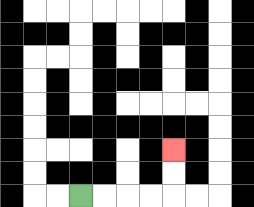{'start': '[3, 8]', 'end': '[7, 6]', 'path_directions': 'R,R,R,R,U,U', 'path_coordinates': '[[3, 8], [4, 8], [5, 8], [6, 8], [7, 8], [7, 7], [7, 6]]'}